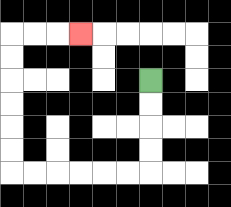{'start': '[6, 3]', 'end': '[3, 1]', 'path_directions': 'D,D,D,D,L,L,L,L,L,L,U,U,U,U,U,U,R,R,R', 'path_coordinates': '[[6, 3], [6, 4], [6, 5], [6, 6], [6, 7], [5, 7], [4, 7], [3, 7], [2, 7], [1, 7], [0, 7], [0, 6], [0, 5], [0, 4], [0, 3], [0, 2], [0, 1], [1, 1], [2, 1], [3, 1]]'}